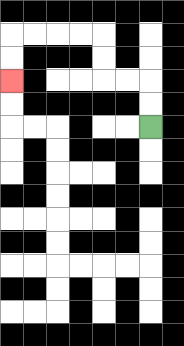{'start': '[6, 5]', 'end': '[0, 3]', 'path_directions': 'U,U,L,L,U,U,L,L,L,L,D,D', 'path_coordinates': '[[6, 5], [6, 4], [6, 3], [5, 3], [4, 3], [4, 2], [4, 1], [3, 1], [2, 1], [1, 1], [0, 1], [0, 2], [0, 3]]'}